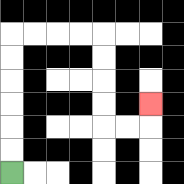{'start': '[0, 7]', 'end': '[6, 4]', 'path_directions': 'U,U,U,U,U,U,R,R,R,R,D,D,D,D,R,R,U', 'path_coordinates': '[[0, 7], [0, 6], [0, 5], [0, 4], [0, 3], [0, 2], [0, 1], [1, 1], [2, 1], [3, 1], [4, 1], [4, 2], [4, 3], [4, 4], [4, 5], [5, 5], [6, 5], [6, 4]]'}